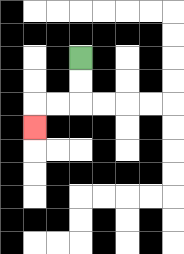{'start': '[3, 2]', 'end': '[1, 5]', 'path_directions': 'D,D,L,L,D', 'path_coordinates': '[[3, 2], [3, 3], [3, 4], [2, 4], [1, 4], [1, 5]]'}